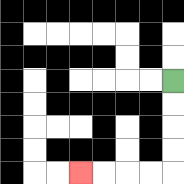{'start': '[7, 3]', 'end': '[3, 7]', 'path_directions': 'D,D,D,D,L,L,L,L', 'path_coordinates': '[[7, 3], [7, 4], [7, 5], [7, 6], [7, 7], [6, 7], [5, 7], [4, 7], [3, 7]]'}